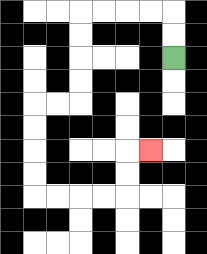{'start': '[7, 2]', 'end': '[6, 6]', 'path_directions': 'U,U,L,L,L,L,D,D,D,D,L,L,D,D,D,D,R,R,R,R,U,U,R', 'path_coordinates': '[[7, 2], [7, 1], [7, 0], [6, 0], [5, 0], [4, 0], [3, 0], [3, 1], [3, 2], [3, 3], [3, 4], [2, 4], [1, 4], [1, 5], [1, 6], [1, 7], [1, 8], [2, 8], [3, 8], [4, 8], [5, 8], [5, 7], [5, 6], [6, 6]]'}